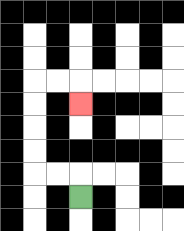{'start': '[3, 8]', 'end': '[3, 4]', 'path_directions': 'U,L,L,U,U,U,U,R,R,D', 'path_coordinates': '[[3, 8], [3, 7], [2, 7], [1, 7], [1, 6], [1, 5], [1, 4], [1, 3], [2, 3], [3, 3], [3, 4]]'}